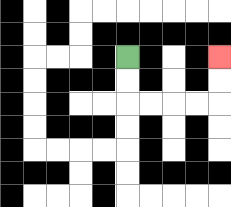{'start': '[5, 2]', 'end': '[9, 2]', 'path_directions': 'D,D,R,R,R,R,U,U', 'path_coordinates': '[[5, 2], [5, 3], [5, 4], [6, 4], [7, 4], [8, 4], [9, 4], [9, 3], [9, 2]]'}